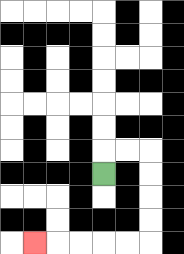{'start': '[4, 7]', 'end': '[1, 10]', 'path_directions': 'U,R,R,D,D,D,D,L,L,L,L,L', 'path_coordinates': '[[4, 7], [4, 6], [5, 6], [6, 6], [6, 7], [6, 8], [6, 9], [6, 10], [5, 10], [4, 10], [3, 10], [2, 10], [1, 10]]'}